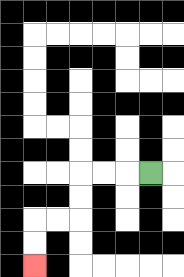{'start': '[6, 7]', 'end': '[1, 11]', 'path_directions': 'L,L,L,D,D,L,L,D,D', 'path_coordinates': '[[6, 7], [5, 7], [4, 7], [3, 7], [3, 8], [3, 9], [2, 9], [1, 9], [1, 10], [1, 11]]'}